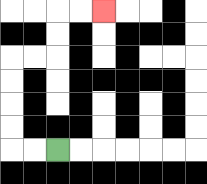{'start': '[2, 6]', 'end': '[4, 0]', 'path_directions': 'L,L,U,U,U,U,R,R,U,U,R,R', 'path_coordinates': '[[2, 6], [1, 6], [0, 6], [0, 5], [0, 4], [0, 3], [0, 2], [1, 2], [2, 2], [2, 1], [2, 0], [3, 0], [4, 0]]'}